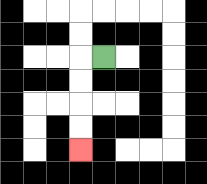{'start': '[4, 2]', 'end': '[3, 6]', 'path_directions': 'L,D,D,D,D', 'path_coordinates': '[[4, 2], [3, 2], [3, 3], [3, 4], [3, 5], [3, 6]]'}